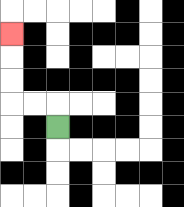{'start': '[2, 5]', 'end': '[0, 1]', 'path_directions': 'U,L,L,U,U,U', 'path_coordinates': '[[2, 5], [2, 4], [1, 4], [0, 4], [0, 3], [0, 2], [0, 1]]'}